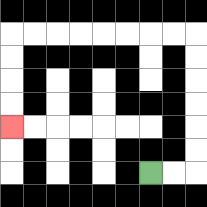{'start': '[6, 7]', 'end': '[0, 5]', 'path_directions': 'R,R,U,U,U,U,U,U,L,L,L,L,L,L,L,L,D,D,D,D', 'path_coordinates': '[[6, 7], [7, 7], [8, 7], [8, 6], [8, 5], [8, 4], [8, 3], [8, 2], [8, 1], [7, 1], [6, 1], [5, 1], [4, 1], [3, 1], [2, 1], [1, 1], [0, 1], [0, 2], [0, 3], [0, 4], [0, 5]]'}